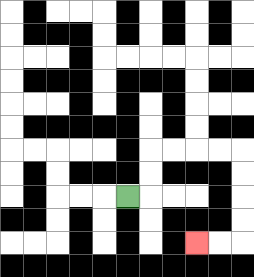{'start': '[5, 8]', 'end': '[8, 10]', 'path_directions': 'R,U,U,R,R,R,R,D,D,D,D,L,L', 'path_coordinates': '[[5, 8], [6, 8], [6, 7], [6, 6], [7, 6], [8, 6], [9, 6], [10, 6], [10, 7], [10, 8], [10, 9], [10, 10], [9, 10], [8, 10]]'}